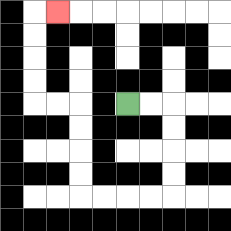{'start': '[5, 4]', 'end': '[2, 0]', 'path_directions': 'R,R,D,D,D,D,L,L,L,L,U,U,U,U,L,L,U,U,U,U,R', 'path_coordinates': '[[5, 4], [6, 4], [7, 4], [7, 5], [7, 6], [7, 7], [7, 8], [6, 8], [5, 8], [4, 8], [3, 8], [3, 7], [3, 6], [3, 5], [3, 4], [2, 4], [1, 4], [1, 3], [1, 2], [1, 1], [1, 0], [2, 0]]'}